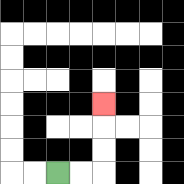{'start': '[2, 7]', 'end': '[4, 4]', 'path_directions': 'R,R,U,U,U', 'path_coordinates': '[[2, 7], [3, 7], [4, 7], [4, 6], [4, 5], [4, 4]]'}